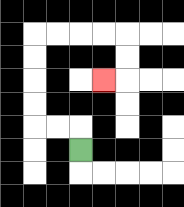{'start': '[3, 6]', 'end': '[4, 3]', 'path_directions': 'U,L,L,U,U,U,U,R,R,R,R,D,D,L', 'path_coordinates': '[[3, 6], [3, 5], [2, 5], [1, 5], [1, 4], [1, 3], [1, 2], [1, 1], [2, 1], [3, 1], [4, 1], [5, 1], [5, 2], [5, 3], [4, 3]]'}